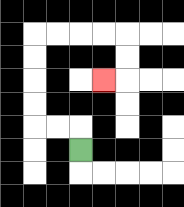{'start': '[3, 6]', 'end': '[4, 3]', 'path_directions': 'U,L,L,U,U,U,U,R,R,R,R,D,D,L', 'path_coordinates': '[[3, 6], [3, 5], [2, 5], [1, 5], [1, 4], [1, 3], [1, 2], [1, 1], [2, 1], [3, 1], [4, 1], [5, 1], [5, 2], [5, 3], [4, 3]]'}